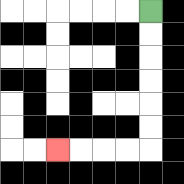{'start': '[6, 0]', 'end': '[2, 6]', 'path_directions': 'D,D,D,D,D,D,L,L,L,L', 'path_coordinates': '[[6, 0], [6, 1], [6, 2], [6, 3], [6, 4], [6, 5], [6, 6], [5, 6], [4, 6], [3, 6], [2, 6]]'}